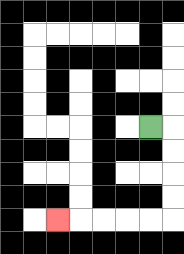{'start': '[6, 5]', 'end': '[2, 9]', 'path_directions': 'R,D,D,D,D,L,L,L,L,L', 'path_coordinates': '[[6, 5], [7, 5], [7, 6], [7, 7], [7, 8], [7, 9], [6, 9], [5, 9], [4, 9], [3, 9], [2, 9]]'}